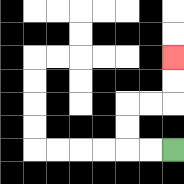{'start': '[7, 6]', 'end': '[7, 2]', 'path_directions': 'L,L,U,U,R,R,U,U', 'path_coordinates': '[[7, 6], [6, 6], [5, 6], [5, 5], [5, 4], [6, 4], [7, 4], [7, 3], [7, 2]]'}